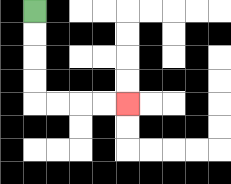{'start': '[1, 0]', 'end': '[5, 4]', 'path_directions': 'D,D,D,D,R,R,R,R', 'path_coordinates': '[[1, 0], [1, 1], [1, 2], [1, 3], [1, 4], [2, 4], [3, 4], [4, 4], [5, 4]]'}